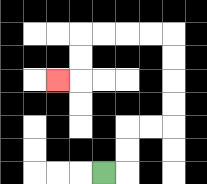{'start': '[4, 7]', 'end': '[2, 3]', 'path_directions': 'R,U,U,R,R,U,U,U,U,L,L,L,L,D,D,L', 'path_coordinates': '[[4, 7], [5, 7], [5, 6], [5, 5], [6, 5], [7, 5], [7, 4], [7, 3], [7, 2], [7, 1], [6, 1], [5, 1], [4, 1], [3, 1], [3, 2], [3, 3], [2, 3]]'}